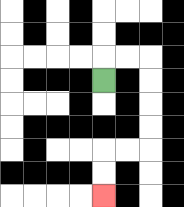{'start': '[4, 3]', 'end': '[4, 8]', 'path_directions': 'U,R,R,D,D,D,D,L,L,D,D', 'path_coordinates': '[[4, 3], [4, 2], [5, 2], [6, 2], [6, 3], [6, 4], [6, 5], [6, 6], [5, 6], [4, 6], [4, 7], [4, 8]]'}